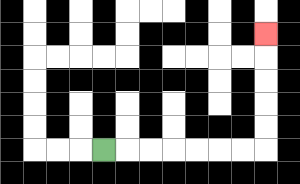{'start': '[4, 6]', 'end': '[11, 1]', 'path_directions': 'R,R,R,R,R,R,R,U,U,U,U,U', 'path_coordinates': '[[4, 6], [5, 6], [6, 6], [7, 6], [8, 6], [9, 6], [10, 6], [11, 6], [11, 5], [11, 4], [11, 3], [11, 2], [11, 1]]'}